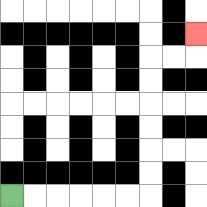{'start': '[0, 8]', 'end': '[8, 1]', 'path_directions': 'R,R,R,R,R,R,U,U,U,U,U,U,R,R,U', 'path_coordinates': '[[0, 8], [1, 8], [2, 8], [3, 8], [4, 8], [5, 8], [6, 8], [6, 7], [6, 6], [6, 5], [6, 4], [6, 3], [6, 2], [7, 2], [8, 2], [8, 1]]'}